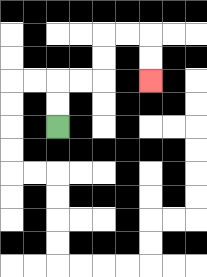{'start': '[2, 5]', 'end': '[6, 3]', 'path_directions': 'U,U,R,R,U,U,R,R,D,D', 'path_coordinates': '[[2, 5], [2, 4], [2, 3], [3, 3], [4, 3], [4, 2], [4, 1], [5, 1], [6, 1], [6, 2], [6, 3]]'}